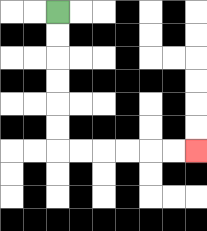{'start': '[2, 0]', 'end': '[8, 6]', 'path_directions': 'D,D,D,D,D,D,R,R,R,R,R,R', 'path_coordinates': '[[2, 0], [2, 1], [2, 2], [2, 3], [2, 4], [2, 5], [2, 6], [3, 6], [4, 6], [5, 6], [6, 6], [7, 6], [8, 6]]'}